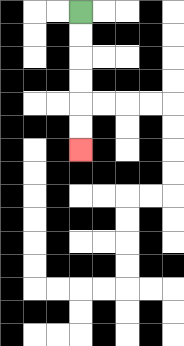{'start': '[3, 0]', 'end': '[3, 6]', 'path_directions': 'D,D,D,D,D,D', 'path_coordinates': '[[3, 0], [3, 1], [3, 2], [3, 3], [3, 4], [3, 5], [3, 6]]'}